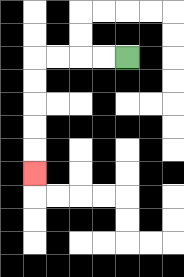{'start': '[5, 2]', 'end': '[1, 7]', 'path_directions': 'L,L,L,L,D,D,D,D,D', 'path_coordinates': '[[5, 2], [4, 2], [3, 2], [2, 2], [1, 2], [1, 3], [1, 4], [1, 5], [1, 6], [1, 7]]'}